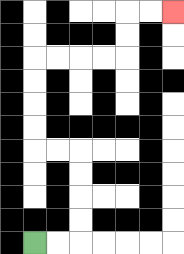{'start': '[1, 10]', 'end': '[7, 0]', 'path_directions': 'R,R,U,U,U,U,L,L,U,U,U,U,R,R,R,R,U,U,R,R', 'path_coordinates': '[[1, 10], [2, 10], [3, 10], [3, 9], [3, 8], [3, 7], [3, 6], [2, 6], [1, 6], [1, 5], [1, 4], [1, 3], [1, 2], [2, 2], [3, 2], [4, 2], [5, 2], [5, 1], [5, 0], [6, 0], [7, 0]]'}